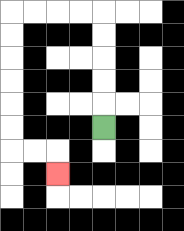{'start': '[4, 5]', 'end': '[2, 7]', 'path_directions': 'U,U,U,U,U,L,L,L,L,D,D,D,D,D,D,R,R,D', 'path_coordinates': '[[4, 5], [4, 4], [4, 3], [4, 2], [4, 1], [4, 0], [3, 0], [2, 0], [1, 0], [0, 0], [0, 1], [0, 2], [0, 3], [0, 4], [0, 5], [0, 6], [1, 6], [2, 6], [2, 7]]'}